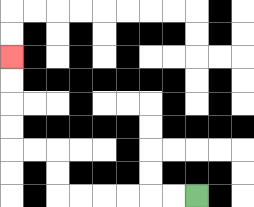{'start': '[8, 8]', 'end': '[0, 2]', 'path_directions': 'L,L,L,L,L,L,U,U,L,L,U,U,U,U', 'path_coordinates': '[[8, 8], [7, 8], [6, 8], [5, 8], [4, 8], [3, 8], [2, 8], [2, 7], [2, 6], [1, 6], [0, 6], [0, 5], [0, 4], [0, 3], [0, 2]]'}